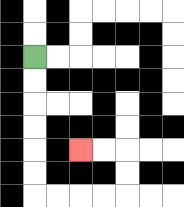{'start': '[1, 2]', 'end': '[3, 6]', 'path_directions': 'D,D,D,D,D,D,R,R,R,R,U,U,L,L', 'path_coordinates': '[[1, 2], [1, 3], [1, 4], [1, 5], [1, 6], [1, 7], [1, 8], [2, 8], [3, 8], [4, 8], [5, 8], [5, 7], [5, 6], [4, 6], [3, 6]]'}